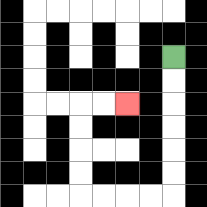{'start': '[7, 2]', 'end': '[5, 4]', 'path_directions': 'D,D,D,D,D,D,L,L,L,L,U,U,U,U,R,R', 'path_coordinates': '[[7, 2], [7, 3], [7, 4], [7, 5], [7, 6], [7, 7], [7, 8], [6, 8], [5, 8], [4, 8], [3, 8], [3, 7], [3, 6], [3, 5], [3, 4], [4, 4], [5, 4]]'}